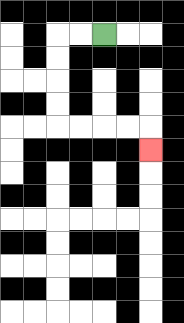{'start': '[4, 1]', 'end': '[6, 6]', 'path_directions': 'L,L,D,D,D,D,R,R,R,R,D', 'path_coordinates': '[[4, 1], [3, 1], [2, 1], [2, 2], [2, 3], [2, 4], [2, 5], [3, 5], [4, 5], [5, 5], [6, 5], [6, 6]]'}